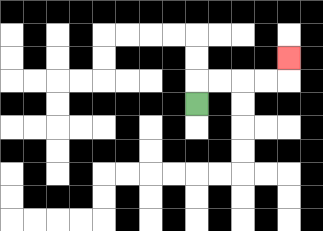{'start': '[8, 4]', 'end': '[12, 2]', 'path_directions': 'U,R,R,R,R,U', 'path_coordinates': '[[8, 4], [8, 3], [9, 3], [10, 3], [11, 3], [12, 3], [12, 2]]'}